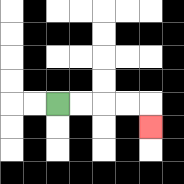{'start': '[2, 4]', 'end': '[6, 5]', 'path_directions': 'R,R,R,R,D', 'path_coordinates': '[[2, 4], [3, 4], [4, 4], [5, 4], [6, 4], [6, 5]]'}